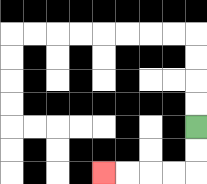{'start': '[8, 5]', 'end': '[4, 7]', 'path_directions': 'D,D,L,L,L,L', 'path_coordinates': '[[8, 5], [8, 6], [8, 7], [7, 7], [6, 7], [5, 7], [4, 7]]'}